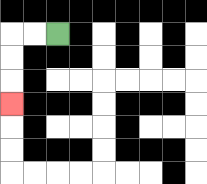{'start': '[2, 1]', 'end': '[0, 4]', 'path_directions': 'L,L,D,D,D', 'path_coordinates': '[[2, 1], [1, 1], [0, 1], [0, 2], [0, 3], [0, 4]]'}